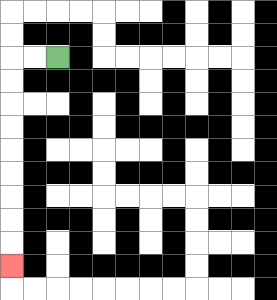{'start': '[2, 2]', 'end': '[0, 11]', 'path_directions': 'L,L,D,D,D,D,D,D,D,D,D', 'path_coordinates': '[[2, 2], [1, 2], [0, 2], [0, 3], [0, 4], [0, 5], [0, 6], [0, 7], [0, 8], [0, 9], [0, 10], [0, 11]]'}